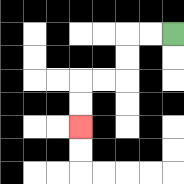{'start': '[7, 1]', 'end': '[3, 5]', 'path_directions': 'L,L,D,D,L,L,D,D', 'path_coordinates': '[[7, 1], [6, 1], [5, 1], [5, 2], [5, 3], [4, 3], [3, 3], [3, 4], [3, 5]]'}